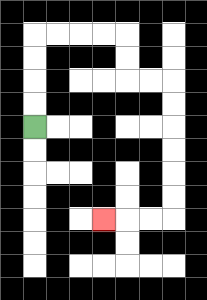{'start': '[1, 5]', 'end': '[4, 9]', 'path_directions': 'U,U,U,U,R,R,R,R,D,D,R,R,D,D,D,D,D,D,L,L,L', 'path_coordinates': '[[1, 5], [1, 4], [1, 3], [1, 2], [1, 1], [2, 1], [3, 1], [4, 1], [5, 1], [5, 2], [5, 3], [6, 3], [7, 3], [7, 4], [7, 5], [7, 6], [7, 7], [7, 8], [7, 9], [6, 9], [5, 9], [4, 9]]'}